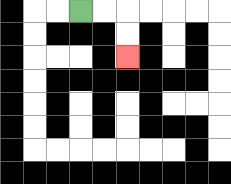{'start': '[3, 0]', 'end': '[5, 2]', 'path_directions': 'R,R,D,D', 'path_coordinates': '[[3, 0], [4, 0], [5, 0], [5, 1], [5, 2]]'}